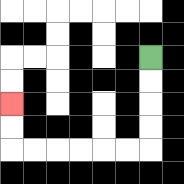{'start': '[6, 2]', 'end': '[0, 4]', 'path_directions': 'D,D,D,D,L,L,L,L,L,L,U,U', 'path_coordinates': '[[6, 2], [6, 3], [6, 4], [6, 5], [6, 6], [5, 6], [4, 6], [3, 6], [2, 6], [1, 6], [0, 6], [0, 5], [0, 4]]'}